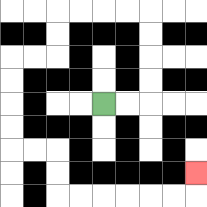{'start': '[4, 4]', 'end': '[8, 7]', 'path_directions': 'R,R,U,U,U,U,L,L,L,L,D,D,L,L,D,D,D,D,R,R,D,D,R,R,R,R,R,R,U', 'path_coordinates': '[[4, 4], [5, 4], [6, 4], [6, 3], [6, 2], [6, 1], [6, 0], [5, 0], [4, 0], [3, 0], [2, 0], [2, 1], [2, 2], [1, 2], [0, 2], [0, 3], [0, 4], [0, 5], [0, 6], [1, 6], [2, 6], [2, 7], [2, 8], [3, 8], [4, 8], [5, 8], [6, 8], [7, 8], [8, 8], [8, 7]]'}